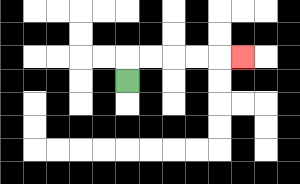{'start': '[5, 3]', 'end': '[10, 2]', 'path_directions': 'U,R,R,R,R,R', 'path_coordinates': '[[5, 3], [5, 2], [6, 2], [7, 2], [8, 2], [9, 2], [10, 2]]'}